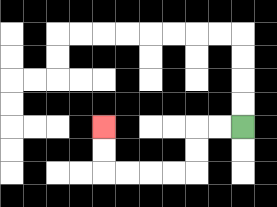{'start': '[10, 5]', 'end': '[4, 5]', 'path_directions': 'L,L,D,D,L,L,L,L,U,U', 'path_coordinates': '[[10, 5], [9, 5], [8, 5], [8, 6], [8, 7], [7, 7], [6, 7], [5, 7], [4, 7], [4, 6], [4, 5]]'}